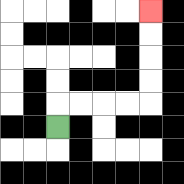{'start': '[2, 5]', 'end': '[6, 0]', 'path_directions': 'U,R,R,R,R,U,U,U,U', 'path_coordinates': '[[2, 5], [2, 4], [3, 4], [4, 4], [5, 4], [6, 4], [6, 3], [6, 2], [6, 1], [6, 0]]'}